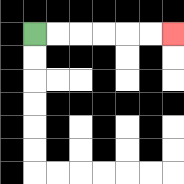{'start': '[1, 1]', 'end': '[7, 1]', 'path_directions': 'R,R,R,R,R,R', 'path_coordinates': '[[1, 1], [2, 1], [3, 1], [4, 1], [5, 1], [6, 1], [7, 1]]'}